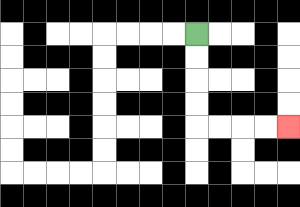{'start': '[8, 1]', 'end': '[12, 5]', 'path_directions': 'D,D,D,D,R,R,R,R', 'path_coordinates': '[[8, 1], [8, 2], [8, 3], [8, 4], [8, 5], [9, 5], [10, 5], [11, 5], [12, 5]]'}